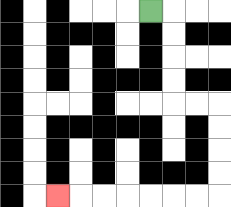{'start': '[6, 0]', 'end': '[2, 8]', 'path_directions': 'R,D,D,D,D,R,R,D,D,D,D,L,L,L,L,L,L,L', 'path_coordinates': '[[6, 0], [7, 0], [7, 1], [7, 2], [7, 3], [7, 4], [8, 4], [9, 4], [9, 5], [9, 6], [9, 7], [9, 8], [8, 8], [7, 8], [6, 8], [5, 8], [4, 8], [3, 8], [2, 8]]'}